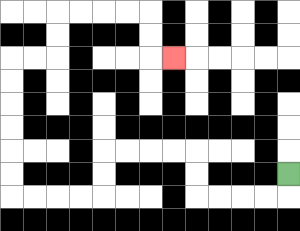{'start': '[12, 7]', 'end': '[7, 2]', 'path_directions': 'D,L,L,L,L,U,U,L,L,L,L,D,D,L,L,L,L,U,U,U,U,U,U,R,R,U,U,R,R,R,R,D,D,R', 'path_coordinates': '[[12, 7], [12, 8], [11, 8], [10, 8], [9, 8], [8, 8], [8, 7], [8, 6], [7, 6], [6, 6], [5, 6], [4, 6], [4, 7], [4, 8], [3, 8], [2, 8], [1, 8], [0, 8], [0, 7], [0, 6], [0, 5], [0, 4], [0, 3], [0, 2], [1, 2], [2, 2], [2, 1], [2, 0], [3, 0], [4, 0], [5, 0], [6, 0], [6, 1], [6, 2], [7, 2]]'}